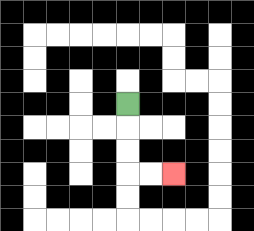{'start': '[5, 4]', 'end': '[7, 7]', 'path_directions': 'D,D,D,R,R', 'path_coordinates': '[[5, 4], [5, 5], [5, 6], [5, 7], [6, 7], [7, 7]]'}